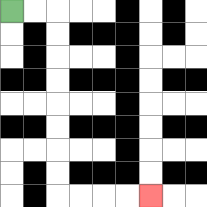{'start': '[0, 0]', 'end': '[6, 8]', 'path_directions': 'R,R,D,D,D,D,D,D,D,D,R,R,R,R', 'path_coordinates': '[[0, 0], [1, 0], [2, 0], [2, 1], [2, 2], [2, 3], [2, 4], [2, 5], [2, 6], [2, 7], [2, 8], [3, 8], [4, 8], [5, 8], [6, 8]]'}